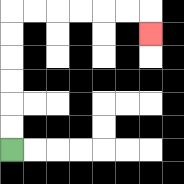{'start': '[0, 6]', 'end': '[6, 1]', 'path_directions': 'U,U,U,U,U,U,R,R,R,R,R,R,D', 'path_coordinates': '[[0, 6], [0, 5], [0, 4], [0, 3], [0, 2], [0, 1], [0, 0], [1, 0], [2, 0], [3, 0], [4, 0], [5, 0], [6, 0], [6, 1]]'}